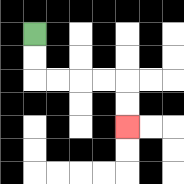{'start': '[1, 1]', 'end': '[5, 5]', 'path_directions': 'D,D,R,R,R,R,D,D', 'path_coordinates': '[[1, 1], [1, 2], [1, 3], [2, 3], [3, 3], [4, 3], [5, 3], [5, 4], [5, 5]]'}